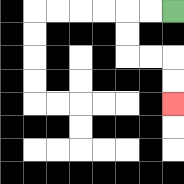{'start': '[7, 0]', 'end': '[7, 4]', 'path_directions': 'L,L,D,D,R,R,D,D', 'path_coordinates': '[[7, 0], [6, 0], [5, 0], [5, 1], [5, 2], [6, 2], [7, 2], [7, 3], [7, 4]]'}